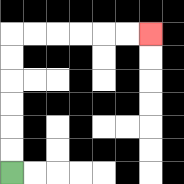{'start': '[0, 7]', 'end': '[6, 1]', 'path_directions': 'U,U,U,U,U,U,R,R,R,R,R,R', 'path_coordinates': '[[0, 7], [0, 6], [0, 5], [0, 4], [0, 3], [0, 2], [0, 1], [1, 1], [2, 1], [3, 1], [4, 1], [5, 1], [6, 1]]'}